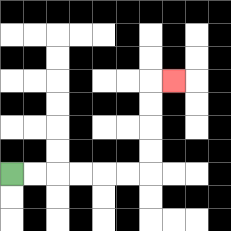{'start': '[0, 7]', 'end': '[7, 3]', 'path_directions': 'R,R,R,R,R,R,U,U,U,U,R', 'path_coordinates': '[[0, 7], [1, 7], [2, 7], [3, 7], [4, 7], [5, 7], [6, 7], [6, 6], [6, 5], [6, 4], [6, 3], [7, 3]]'}